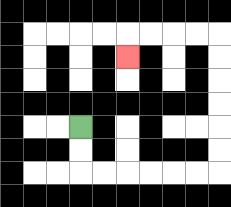{'start': '[3, 5]', 'end': '[5, 2]', 'path_directions': 'D,D,R,R,R,R,R,R,U,U,U,U,U,U,L,L,L,L,D', 'path_coordinates': '[[3, 5], [3, 6], [3, 7], [4, 7], [5, 7], [6, 7], [7, 7], [8, 7], [9, 7], [9, 6], [9, 5], [9, 4], [9, 3], [9, 2], [9, 1], [8, 1], [7, 1], [6, 1], [5, 1], [5, 2]]'}